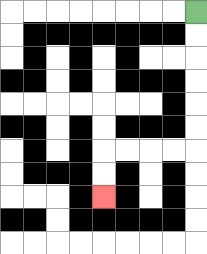{'start': '[8, 0]', 'end': '[4, 8]', 'path_directions': 'D,D,D,D,D,D,L,L,L,L,D,D', 'path_coordinates': '[[8, 0], [8, 1], [8, 2], [8, 3], [8, 4], [8, 5], [8, 6], [7, 6], [6, 6], [5, 6], [4, 6], [4, 7], [4, 8]]'}